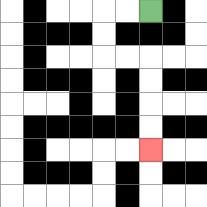{'start': '[6, 0]', 'end': '[6, 6]', 'path_directions': 'L,L,D,D,R,R,D,D,D,D', 'path_coordinates': '[[6, 0], [5, 0], [4, 0], [4, 1], [4, 2], [5, 2], [6, 2], [6, 3], [6, 4], [6, 5], [6, 6]]'}